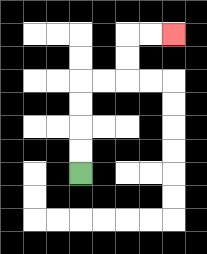{'start': '[3, 7]', 'end': '[7, 1]', 'path_directions': 'U,U,U,U,R,R,U,U,R,R', 'path_coordinates': '[[3, 7], [3, 6], [3, 5], [3, 4], [3, 3], [4, 3], [5, 3], [5, 2], [5, 1], [6, 1], [7, 1]]'}